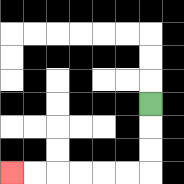{'start': '[6, 4]', 'end': '[0, 7]', 'path_directions': 'D,D,D,L,L,L,L,L,L', 'path_coordinates': '[[6, 4], [6, 5], [6, 6], [6, 7], [5, 7], [4, 7], [3, 7], [2, 7], [1, 7], [0, 7]]'}